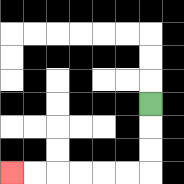{'start': '[6, 4]', 'end': '[0, 7]', 'path_directions': 'D,D,D,L,L,L,L,L,L', 'path_coordinates': '[[6, 4], [6, 5], [6, 6], [6, 7], [5, 7], [4, 7], [3, 7], [2, 7], [1, 7], [0, 7]]'}